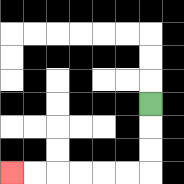{'start': '[6, 4]', 'end': '[0, 7]', 'path_directions': 'D,D,D,L,L,L,L,L,L', 'path_coordinates': '[[6, 4], [6, 5], [6, 6], [6, 7], [5, 7], [4, 7], [3, 7], [2, 7], [1, 7], [0, 7]]'}